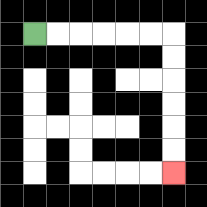{'start': '[1, 1]', 'end': '[7, 7]', 'path_directions': 'R,R,R,R,R,R,D,D,D,D,D,D', 'path_coordinates': '[[1, 1], [2, 1], [3, 1], [4, 1], [5, 1], [6, 1], [7, 1], [7, 2], [7, 3], [7, 4], [7, 5], [7, 6], [7, 7]]'}